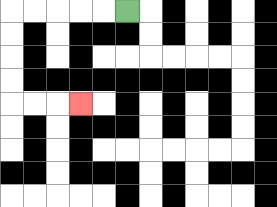{'start': '[5, 0]', 'end': '[3, 4]', 'path_directions': 'L,L,L,L,L,D,D,D,D,R,R,R', 'path_coordinates': '[[5, 0], [4, 0], [3, 0], [2, 0], [1, 0], [0, 0], [0, 1], [0, 2], [0, 3], [0, 4], [1, 4], [2, 4], [3, 4]]'}